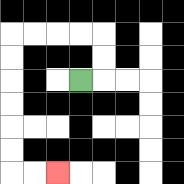{'start': '[3, 3]', 'end': '[2, 7]', 'path_directions': 'R,U,U,L,L,L,L,D,D,D,D,D,D,R,R', 'path_coordinates': '[[3, 3], [4, 3], [4, 2], [4, 1], [3, 1], [2, 1], [1, 1], [0, 1], [0, 2], [0, 3], [0, 4], [0, 5], [0, 6], [0, 7], [1, 7], [2, 7]]'}